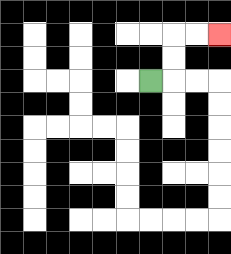{'start': '[6, 3]', 'end': '[9, 1]', 'path_directions': 'R,U,U,R,R', 'path_coordinates': '[[6, 3], [7, 3], [7, 2], [7, 1], [8, 1], [9, 1]]'}